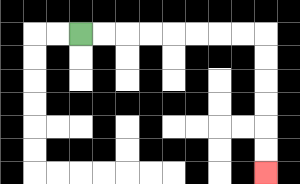{'start': '[3, 1]', 'end': '[11, 7]', 'path_directions': 'R,R,R,R,R,R,R,R,D,D,D,D,D,D', 'path_coordinates': '[[3, 1], [4, 1], [5, 1], [6, 1], [7, 1], [8, 1], [9, 1], [10, 1], [11, 1], [11, 2], [11, 3], [11, 4], [11, 5], [11, 6], [11, 7]]'}